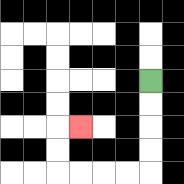{'start': '[6, 3]', 'end': '[3, 5]', 'path_directions': 'D,D,D,D,L,L,L,L,U,U,R', 'path_coordinates': '[[6, 3], [6, 4], [6, 5], [6, 6], [6, 7], [5, 7], [4, 7], [3, 7], [2, 7], [2, 6], [2, 5], [3, 5]]'}